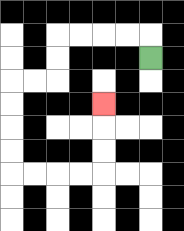{'start': '[6, 2]', 'end': '[4, 4]', 'path_directions': 'U,L,L,L,L,D,D,L,L,D,D,D,D,R,R,R,R,U,U,U', 'path_coordinates': '[[6, 2], [6, 1], [5, 1], [4, 1], [3, 1], [2, 1], [2, 2], [2, 3], [1, 3], [0, 3], [0, 4], [0, 5], [0, 6], [0, 7], [1, 7], [2, 7], [3, 7], [4, 7], [4, 6], [4, 5], [4, 4]]'}